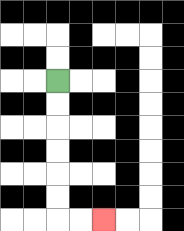{'start': '[2, 3]', 'end': '[4, 9]', 'path_directions': 'D,D,D,D,D,D,R,R', 'path_coordinates': '[[2, 3], [2, 4], [2, 5], [2, 6], [2, 7], [2, 8], [2, 9], [3, 9], [4, 9]]'}